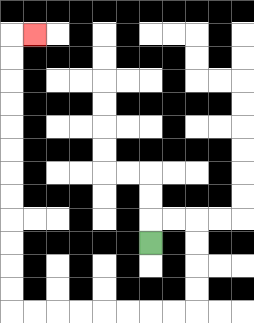{'start': '[6, 10]', 'end': '[1, 1]', 'path_directions': 'U,R,R,D,D,D,D,L,L,L,L,L,L,L,L,U,U,U,U,U,U,U,U,U,U,U,U,R', 'path_coordinates': '[[6, 10], [6, 9], [7, 9], [8, 9], [8, 10], [8, 11], [8, 12], [8, 13], [7, 13], [6, 13], [5, 13], [4, 13], [3, 13], [2, 13], [1, 13], [0, 13], [0, 12], [0, 11], [0, 10], [0, 9], [0, 8], [0, 7], [0, 6], [0, 5], [0, 4], [0, 3], [0, 2], [0, 1], [1, 1]]'}